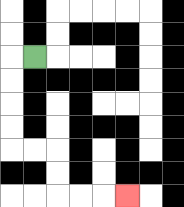{'start': '[1, 2]', 'end': '[5, 8]', 'path_directions': 'L,D,D,D,D,R,R,D,D,R,R,R', 'path_coordinates': '[[1, 2], [0, 2], [0, 3], [0, 4], [0, 5], [0, 6], [1, 6], [2, 6], [2, 7], [2, 8], [3, 8], [4, 8], [5, 8]]'}